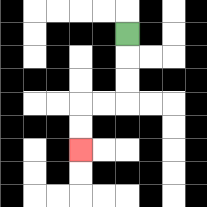{'start': '[5, 1]', 'end': '[3, 6]', 'path_directions': 'D,D,D,L,L,D,D', 'path_coordinates': '[[5, 1], [5, 2], [5, 3], [5, 4], [4, 4], [3, 4], [3, 5], [3, 6]]'}